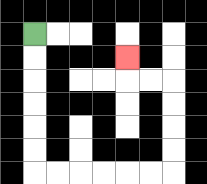{'start': '[1, 1]', 'end': '[5, 2]', 'path_directions': 'D,D,D,D,D,D,R,R,R,R,R,R,U,U,U,U,L,L,U', 'path_coordinates': '[[1, 1], [1, 2], [1, 3], [1, 4], [1, 5], [1, 6], [1, 7], [2, 7], [3, 7], [4, 7], [5, 7], [6, 7], [7, 7], [7, 6], [7, 5], [7, 4], [7, 3], [6, 3], [5, 3], [5, 2]]'}